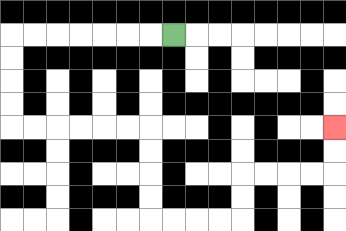{'start': '[7, 1]', 'end': '[14, 5]', 'path_directions': 'L,L,L,L,L,L,L,D,D,D,D,R,R,R,R,R,R,D,D,D,D,R,R,R,R,U,U,R,R,R,R,U,U', 'path_coordinates': '[[7, 1], [6, 1], [5, 1], [4, 1], [3, 1], [2, 1], [1, 1], [0, 1], [0, 2], [0, 3], [0, 4], [0, 5], [1, 5], [2, 5], [3, 5], [4, 5], [5, 5], [6, 5], [6, 6], [6, 7], [6, 8], [6, 9], [7, 9], [8, 9], [9, 9], [10, 9], [10, 8], [10, 7], [11, 7], [12, 7], [13, 7], [14, 7], [14, 6], [14, 5]]'}